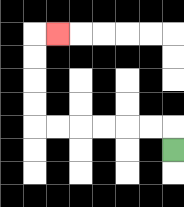{'start': '[7, 6]', 'end': '[2, 1]', 'path_directions': 'U,L,L,L,L,L,L,U,U,U,U,R', 'path_coordinates': '[[7, 6], [7, 5], [6, 5], [5, 5], [4, 5], [3, 5], [2, 5], [1, 5], [1, 4], [1, 3], [1, 2], [1, 1], [2, 1]]'}